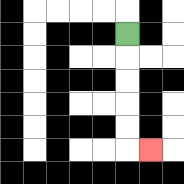{'start': '[5, 1]', 'end': '[6, 6]', 'path_directions': 'D,D,D,D,D,R', 'path_coordinates': '[[5, 1], [5, 2], [5, 3], [5, 4], [5, 5], [5, 6], [6, 6]]'}